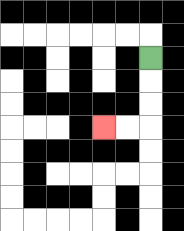{'start': '[6, 2]', 'end': '[4, 5]', 'path_directions': 'D,D,D,L,L', 'path_coordinates': '[[6, 2], [6, 3], [6, 4], [6, 5], [5, 5], [4, 5]]'}